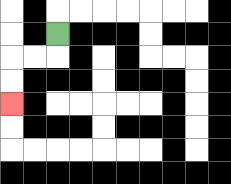{'start': '[2, 1]', 'end': '[0, 4]', 'path_directions': 'D,L,L,D,D', 'path_coordinates': '[[2, 1], [2, 2], [1, 2], [0, 2], [0, 3], [0, 4]]'}